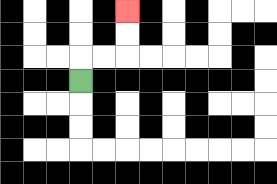{'start': '[3, 3]', 'end': '[5, 0]', 'path_directions': 'U,R,R,U,U', 'path_coordinates': '[[3, 3], [3, 2], [4, 2], [5, 2], [5, 1], [5, 0]]'}